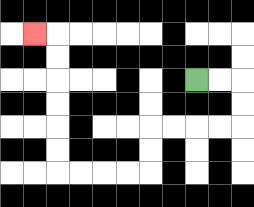{'start': '[8, 3]', 'end': '[1, 1]', 'path_directions': 'R,R,D,D,L,L,L,L,D,D,L,L,L,L,U,U,U,U,U,U,L', 'path_coordinates': '[[8, 3], [9, 3], [10, 3], [10, 4], [10, 5], [9, 5], [8, 5], [7, 5], [6, 5], [6, 6], [6, 7], [5, 7], [4, 7], [3, 7], [2, 7], [2, 6], [2, 5], [2, 4], [2, 3], [2, 2], [2, 1], [1, 1]]'}